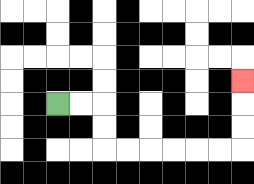{'start': '[2, 4]', 'end': '[10, 3]', 'path_directions': 'R,R,D,D,R,R,R,R,R,R,U,U,U', 'path_coordinates': '[[2, 4], [3, 4], [4, 4], [4, 5], [4, 6], [5, 6], [6, 6], [7, 6], [8, 6], [9, 6], [10, 6], [10, 5], [10, 4], [10, 3]]'}